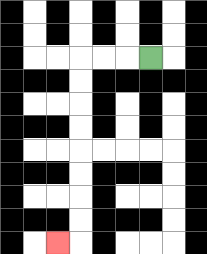{'start': '[6, 2]', 'end': '[2, 10]', 'path_directions': 'L,L,L,D,D,D,D,D,D,D,D,L', 'path_coordinates': '[[6, 2], [5, 2], [4, 2], [3, 2], [3, 3], [3, 4], [3, 5], [3, 6], [3, 7], [3, 8], [3, 9], [3, 10], [2, 10]]'}